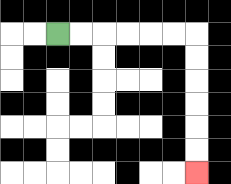{'start': '[2, 1]', 'end': '[8, 7]', 'path_directions': 'R,R,R,R,R,R,D,D,D,D,D,D', 'path_coordinates': '[[2, 1], [3, 1], [4, 1], [5, 1], [6, 1], [7, 1], [8, 1], [8, 2], [8, 3], [8, 4], [8, 5], [8, 6], [8, 7]]'}